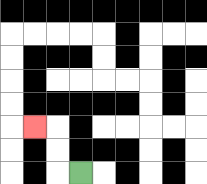{'start': '[3, 7]', 'end': '[1, 5]', 'path_directions': 'L,U,U,L', 'path_coordinates': '[[3, 7], [2, 7], [2, 6], [2, 5], [1, 5]]'}